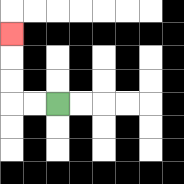{'start': '[2, 4]', 'end': '[0, 1]', 'path_directions': 'L,L,U,U,U', 'path_coordinates': '[[2, 4], [1, 4], [0, 4], [0, 3], [0, 2], [0, 1]]'}